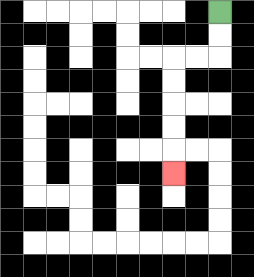{'start': '[9, 0]', 'end': '[7, 7]', 'path_directions': 'D,D,L,L,D,D,D,D,D', 'path_coordinates': '[[9, 0], [9, 1], [9, 2], [8, 2], [7, 2], [7, 3], [7, 4], [7, 5], [7, 6], [7, 7]]'}